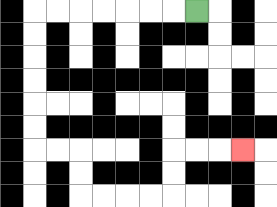{'start': '[8, 0]', 'end': '[10, 6]', 'path_directions': 'L,L,L,L,L,L,L,D,D,D,D,D,D,R,R,D,D,R,R,R,R,U,U,R,R,R', 'path_coordinates': '[[8, 0], [7, 0], [6, 0], [5, 0], [4, 0], [3, 0], [2, 0], [1, 0], [1, 1], [1, 2], [1, 3], [1, 4], [1, 5], [1, 6], [2, 6], [3, 6], [3, 7], [3, 8], [4, 8], [5, 8], [6, 8], [7, 8], [7, 7], [7, 6], [8, 6], [9, 6], [10, 6]]'}